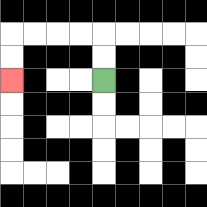{'start': '[4, 3]', 'end': '[0, 3]', 'path_directions': 'U,U,L,L,L,L,D,D', 'path_coordinates': '[[4, 3], [4, 2], [4, 1], [3, 1], [2, 1], [1, 1], [0, 1], [0, 2], [0, 3]]'}